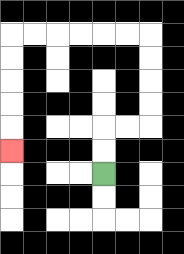{'start': '[4, 7]', 'end': '[0, 6]', 'path_directions': 'U,U,R,R,U,U,U,U,L,L,L,L,L,L,D,D,D,D,D', 'path_coordinates': '[[4, 7], [4, 6], [4, 5], [5, 5], [6, 5], [6, 4], [6, 3], [6, 2], [6, 1], [5, 1], [4, 1], [3, 1], [2, 1], [1, 1], [0, 1], [0, 2], [0, 3], [0, 4], [0, 5], [0, 6]]'}